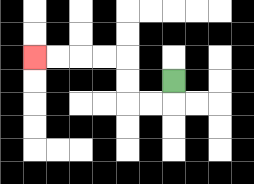{'start': '[7, 3]', 'end': '[1, 2]', 'path_directions': 'D,L,L,U,U,L,L,L,L', 'path_coordinates': '[[7, 3], [7, 4], [6, 4], [5, 4], [5, 3], [5, 2], [4, 2], [3, 2], [2, 2], [1, 2]]'}